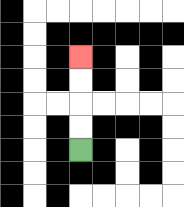{'start': '[3, 6]', 'end': '[3, 2]', 'path_directions': 'U,U,U,U', 'path_coordinates': '[[3, 6], [3, 5], [3, 4], [3, 3], [3, 2]]'}